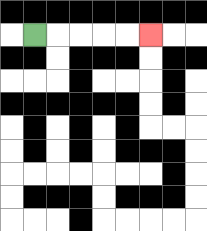{'start': '[1, 1]', 'end': '[6, 1]', 'path_directions': 'R,R,R,R,R', 'path_coordinates': '[[1, 1], [2, 1], [3, 1], [4, 1], [5, 1], [6, 1]]'}